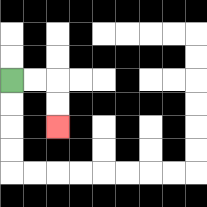{'start': '[0, 3]', 'end': '[2, 5]', 'path_directions': 'R,R,D,D', 'path_coordinates': '[[0, 3], [1, 3], [2, 3], [2, 4], [2, 5]]'}